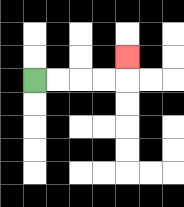{'start': '[1, 3]', 'end': '[5, 2]', 'path_directions': 'R,R,R,R,U', 'path_coordinates': '[[1, 3], [2, 3], [3, 3], [4, 3], [5, 3], [5, 2]]'}